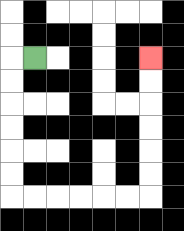{'start': '[1, 2]', 'end': '[6, 2]', 'path_directions': 'L,D,D,D,D,D,D,R,R,R,R,R,R,U,U,U,U,U,U', 'path_coordinates': '[[1, 2], [0, 2], [0, 3], [0, 4], [0, 5], [0, 6], [0, 7], [0, 8], [1, 8], [2, 8], [3, 8], [4, 8], [5, 8], [6, 8], [6, 7], [6, 6], [6, 5], [6, 4], [6, 3], [6, 2]]'}